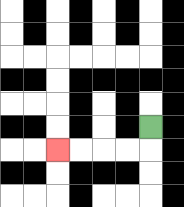{'start': '[6, 5]', 'end': '[2, 6]', 'path_directions': 'D,L,L,L,L', 'path_coordinates': '[[6, 5], [6, 6], [5, 6], [4, 6], [3, 6], [2, 6]]'}